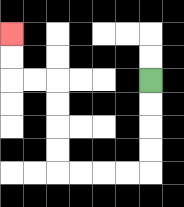{'start': '[6, 3]', 'end': '[0, 1]', 'path_directions': 'D,D,D,D,L,L,L,L,U,U,U,U,L,L,U,U', 'path_coordinates': '[[6, 3], [6, 4], [6, 5], [6, 6], [6, 7], [5, 7], [4, 7], [3, 7], [2, 7], [2, 6], [2, 5], [2, 4], [2, 3], [1, 3], [0, 3], [0, 2], [0, 1]]'}